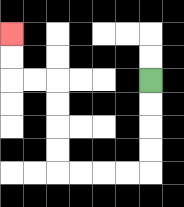{'start': '[6, 3]', 'end': '[0, 1]', 'path_directions': 'D,D,D,D,L,L,L,L,U,U,U,U,L,L,U,U', 'path_coordinates': '[[6, 3], [6, 4], [6, 5], [6, 6], [6, 7], [5, 7], [4, 7], [3, 7], [2, 7], [2, 6], [2, 5], [2, 4], [2, 3], [1, 3], [0, 3], [0, 2], [0, 1]]'}